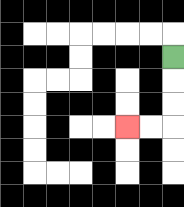{'start': '[7, 2]', 'end': '[5, 5]', 'path_directions': 'D,D,D,L,L', 'path_coordinates': '[[7, 2], [7, 3], [7, 4], [7, 5], [6, 5], [5, 5]]'}